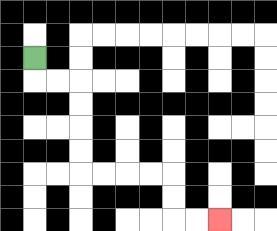{'start': '[1, 2]', 'end': '[9, 9]', 'path_directions': 'D,R,R,D,D,D,D,R,R,R,R,D,D,R,R', 'path_coordinates': '[[1, 2], [1, 3], [2, 3], [3, 3], [3, 4], [3, 5], [3, 6], [3, 7], [4, 7], [5, 7], [6, 7], [7, 7], [7, 8], [7, 9], [8, 9], [9, 9]]'}